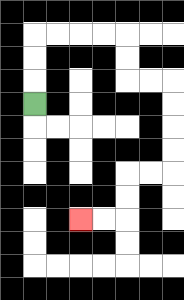{'start': '[1, 4]', 'end': '[3, 9]', 'path_directions': 'U,U,U,R,R,R,R,D,D,R,R,D,D,D,D,L,L,D,D,L,L', 'path_coordinates': '[[1, 4], [1, 3], [1, 2], [1, 1], [2, 1], [3, 1], [4, 1], [5, 1], [5, 2], [5, 3], [6, 3], [7, 3], [7, 4], [7, 5], [7, 6], [7, 7], [6, 7], [5, 7], [5, 8], [5, 9], [4, 9], [3, 9]]'}